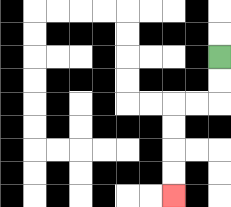{'start': '[9, 2]', 'end': '[7, 8]', 'path_directions': 'D,D,L,L,D,D,D,D', 'path_coordinates': '[[9, 2], [9, 3], [9, 4], [8, 4], [7, 4], [7, 5], [7, 6], [7, 7], [7, 8]]'}